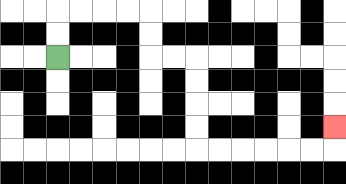{'start': '[2, 2]', 'end': '[14, 5]', 'path_directions': 'U,U,R,R,R,R,D,D,R,R,D,D,D,D,R,R,R,R,R,R,U', 'path_coordinates': '[[2, 2], [2, 1], [2, 0], [3, 0], [4, 0], [5, 0], [6, 0], [6, 1], [6, 2], [7, 2], [8, 2], [8, 3], [8, 4], [8, 5], [8, 6], [9, 6], [10, 6], [11, 6], [12, 6], [13, 6], [14, 6], [14, 5]]'}